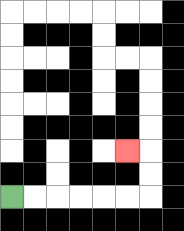{'start': '[0, 8]', 'end': '[5, 6]', 'path_directions': 'R,R,R,R,R,R,U,U,L', 'path_coordinates': '[[0, 8], [1, 8], [2, 8], [3, 8], [4, 8], [5, 8], [6, 8], [6, 7], [6, 6], [5, 6]]'}